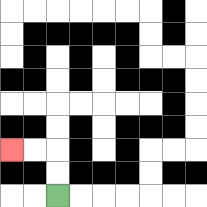{'start': '[2, 8]', 'end': '[0, 6]', 'path_directions': 'U,U,L,L', 'path_coordinates': '[[2, 8], [2, 7], [2, 6], [1, 6], [0, 6]]'}